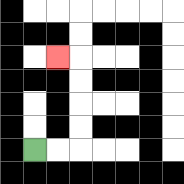{'start': '[1, 6]', 'end': '[2, 2]', 'path_directions': 'R,R,U,U,U,U,L', 'path_coordinates': '[[1, 6], [2, 6], [3, 6], [3, 5], [3, 4], [3, 3], [3, 2], [2, 2]]'}